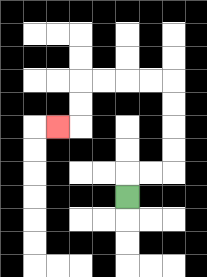{'start': '[5, 8]', 'end': '[2, 5]', 'path_directions': 'U,R,R,U,U,U,U,L,L,L,L,D,D,L', 'path_coordinates': '[[5, 8], [5, 7], [6, 7], [7, 7], [7, 6], [7, 5], [7, 4], [7, 3], [6, 3], [5, 3], [4, 3], [3, 3], [3, 4], [3, 5], [2, 5]]'}